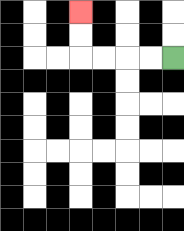{'start': '[7, 2]', 'end': '[3, 0]', 'path_directions': 'L,L,L,L,U,U', 'path_coordinates': '[[7, 2], [6, 2], [5, 2], [4, 2], [3, 2], [3, 1], [3, 0]]'}